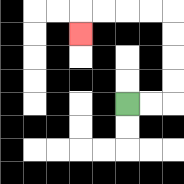{'start': '[5, 4]', 'end': '[3, 1]', 'path_directions': 'R,R,U,U,U,U,L,L,L,L,D', 'path_coordinates': '[[5, 4], [6, 4], [7, 4], [7, 3], [7, 2], [7, 1], [7, 0], [6, 0], [5, 0], [4, 0], [3, 0], [3, 1]]'}